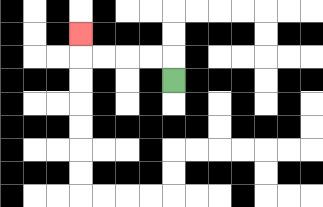{'start': '[7, 3]', 'end': '[3, 1]', 'path_directions': 'U,L,L,L,L,U', 'path_coordinates': '[[7, 3], [7, 2], [6, 2], [5, 2], [4, 2], [3, 2], [3, 1]]'}